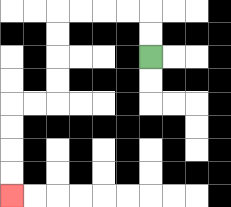{'start': '[6, 2]', 'end': '[0, 8]', 'path_directions': 'U,U,L,L,L,L,D,D,D,D,L,L,D,D,D,D', 'path_coordinates': '[[6, 2], [6, 1], [6, 0], [5, 0], [4, 0], [3, 0], [2, 0], [2, 1], [2, 2], [2, 3], [2, 4], [1, 4], [0, 4], [0, 5], [0, 6], [0, 7], [0, 8]]'}